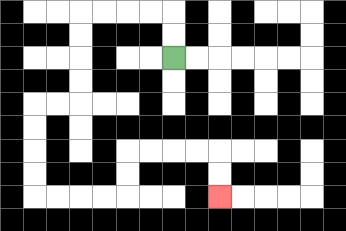{'start': '[7, 2]', 'end': '[9, 8]', 'path_directions': 'U,U,L,L,L,L,D,D,D,D,L,L,D,D,D,D,R,R,R,R,U,U,R,R,R,R,D,D', 'path_coordinates': '[[7, 2], [7, 1], [7, 0], [6, 0], [5, 0], [4, 0], [3, 0], [3, 1], [3, 2], [3, 3], [3, 4], [2, 4], [1, 4], [1, 5], [1, 6], [1, 7], [1, 8], [2, 8], [3, 8], [4, 8], [5, 8], [5, 7], [5, 6], [6, 6], [7, 6], [8, 6], [9, 6], [9, 7], [9, 8]]'}